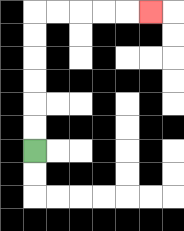{'start': '[1, 6]', 'end': '[6, 0]', 'path_directions': 'U,U,U,U,U,U,R,R,R,R,R', 'path_coordinates': '[[1, 6], [1, 5], [1, 4], [1, 3], [1, 2], [1, 1], [1, 0], [2, 0], [3, 0], [4, 0], [5, 0], [6, 0]]'}